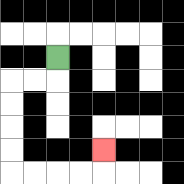{'start': '[2, 2]', 'end': '[4, 6]', 'path_directions': 'D,L,L,D,D,D,D,R,R,R,R,U', 'path_coordinates': '[[2, 2], [2, 3], [1, 3], [0, 3], [0, 4], [0, 5], [0, 6], [0, 7], [1, 7], [2, 7], [3, 7], [4, 7], [4, 6]]'}